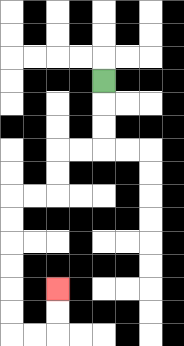{'start': '[4, 3]', 'end': '[2, 12]', 'path_directions': 'D,D,D,L,L,D,D,L,L,D,D,D,D,D,D,R,R,U,U', 'path_coordinates': '[[4, 3], [4, 4], [4, 5], [4, 6], [3, 6], [2, 6], [2, 7], [2, 8], [1, 8], [0, 8], [0, 9], [0, 10], [0, 11], [0, 12], [0, 13], [0, 14], [1, 14], [2, 14], [2, 13], [2, 12]]'}